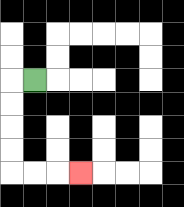{'start': '[1, 3]', 'end': '[3, 7]', 'path_directions': 'L,D,D,D,D,R,R,R', 'path_coordinates': '[[1, 3], [0, 3], [0, 4], [0, 5], [0, 6], [0, 7], [1, 7], [2, 7], [3, 7]]'}